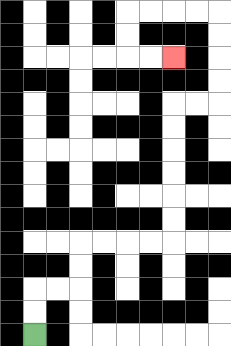{'start': '[1, 14]', 'end': '[7, 2]', 'path_directions': 'U,U,R,R,U,U,R,R,R,R,U,U,U,U,U,U,R,R,U,U,U,U,L,L,L,L,D,D,R,R', 'path_coordinates': '[[1, 14], [1, 13], [1, 12], [2, 12], [3, 12], [3, 11], [3, 10], [4, 10], [5, 10], [6, 10], [7, 10], [7, 9], [7, 8], [7, 7], [7, 6], [7, 5], [7, 4], [8, 4], [9, 4], [9, 3], [9, 2], [9, 1], [9, 0], [8, 0], [7, 0], [6, 0], [5, 0], [5, 1], [5, 2], [6, 2], [7, 2]]'}